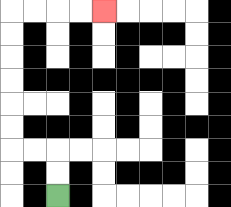{'start': '[2, 8]', 'end': '[4, 0]', 'path_directions': 'U,U,L,L,U,U,U,U,U,U,R,R,R,R', 'path_coordinates': '[[2, 8], [2, 7], [2, 6], [1, 6], [0, 6], [0, 5], [0, 4], [0, 3], [0, 2], [0, 1], [0, 0], [1, 0], [2, 0], [3, 0], [4, 0]]'}